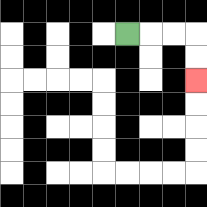{'start': '[5, 1]', 'end': '[8, 3]', 'path_directions': 'R,R,R,D,D', 'path_coordinates': '[[5, 1], [6, 1], [7, 1], [8, 1], [8, 2], [8, 3]]'}